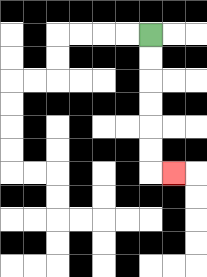{'start': '[6, 1]', 'end': '[7, 7]', 'path_directions': 'D,D,D,D,D,D,R', 'path_coordinates': '[[6, 1], [6, 2], [6, 3], [6, 4], [6, 5], [6, 6], [6, 7], [7, 7]]'}